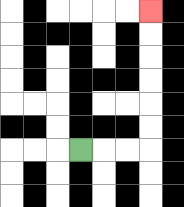{'start': '[3, 6]', 'end': '[6, 0]', 'path_directions': 'R,R,R,U,U,U,U,U,U', 'path_coordinates': '[[3, 6], [4, 6], [5, 6], [6, 6], [6, 5], [6, 4], [6, 3], [6, 2], [6, 1], [6, 0]]'}